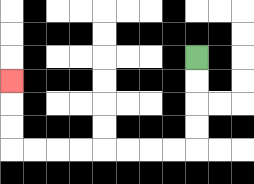{'start': '[8, 2]', 'end': '[0, 3]', 'path_directions': 'D,D,D,D,L,L,L,L,L,L,L,L,U,U,U', 'path_coordinates': '[[8, 2], [8, 3], [8, 4], [8, 5], [8, 6], [7, 6], [6, 6], [5, 6], [4, 6], [3, 6], [2, 6], [1, 6], [0, 6], [0, 5], [0, 4], [0, 3]]'}